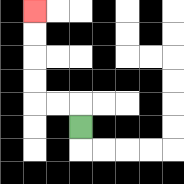{'start': '[3, 5]', 'end': '[1, 0]', 'path_directions': 'U,L,L,U,U,U,U', 'path_coordinates': '[[3, 5], [3, 4], [2, 4], [1, 4], [1, 3], [1, 2], [1, 1], [1, 0]]'}